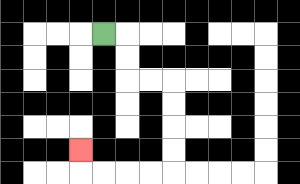{'start': '[4, 1]', 'end': '[3, 6]', 'path_directions': 'R,D,D,R,R,D,D,D,D,L,L,L,L,U', 'path_coordinates': '[[4, 1], [5, 1], [5, 2], [5, 3], [6, 3], [7, 3], [7, 4], [7, 5], [7, 6], [7, 7], [6, 7], [5, 7], [4, 7], [3, 7], [3, 6]]'}